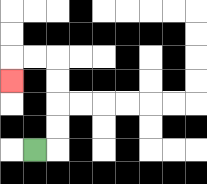{'start': '[1, 6]', 'end': '[0, 3]', 'path_directions': 'R,U,U,U,U,L,L,D', 'path_coordinates': '[[1, 6], [2, 6], [2, 5], [2, 4], [2, 3], [2, 2], [1, 2], [0, 2], [0, 3]]'}